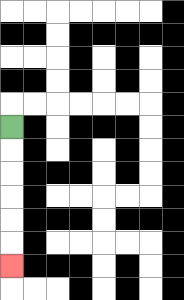{'start': '[0, 5]', 'end': '[0, 11]', 'path_directions': 'D,D,D,D,D,D', 'path_coordinates': '[[0, 5], [0, 6], [0, 7], [0, 8], [0, 9], [0, 10], [0, 11]]'}